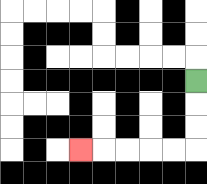{'start': '[8, 3]', 'end': '[3, 6]', 'path_directions': 'D,D,D,L,L,L,L,L', 'path_coordinates': '[[8, 3], [8, 4], [8, 5], [8, 6], [7, 6], [6, 6], [5, 6], [4, 6], [3, 6]]'}